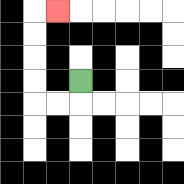{'start': '[3, 3]', 'end': '[2, 0]', 'path_directions': 'D,L,L,U,U,U,U,R', 'path_coordinates': '[[3, 3], [3, 4], [2, 4], [1, 4], [1, 3], [1, 2], [1, 1], [1, 0], [2, 0]]'}